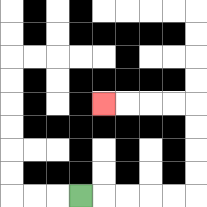{'start': '[3, 8]', 'end': '[4, 4]', 'path_directions': 'R,R,R,R,R,U,U,U,U,L,L,L,L', 'path_coordinates': '[[3, 8], [4, 8], [5, 8], [6, 8], [7, 8], [8, 8], [8, 7], [8, 6], [8, 5], [8, 4], [7, 4], [6, 4], [5, 4], [4, 4]]'}